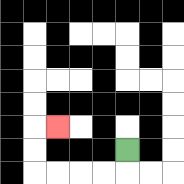{'start': '[5, 6]', 'end': '[2, 5]', 'path_directions': 'D,L,L,L,L,U,U,R', 'path_coordinates': '[[5, 6], [5, 7], [4, 7], [3, 7], [2, 7], [1, 7], [1, 6], [1, 5], [2, 5]]'}